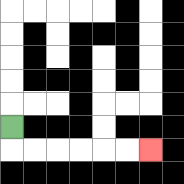{'start': '[0, 5]', 'end': '[6, 6]', 'path_directions': 'D,R,R,R,R,R,R', 'path_coordinates': '[[0, 5], [0, 6], [1, 6], [2, 6], [3, 6], [4, 6], [5, 6], [6, 6]]'}